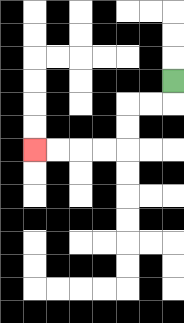{'start': '[7, 3]', 'end': '[1, 6]', 'path_directions': 'D,L,L,D,D,L,L,L,L', 'path_coordinates': '[[7, 3], [7, 4], [6, 4], [5, 4], [5, 5], [5, 6], [4, 6], [3, 6], [2, 6], [1, 6]]'}